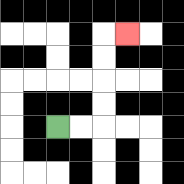{'start': '[2, 5]', 'end': '[5, 1]', 'path_directions': 'R,R,U,U,U,U,R', 'path_coordinates': '[[2, 5], [3, 5], [4, 5], [4, 4], [4, 3], [4, 2], [4, 1], [5, 1]]'}